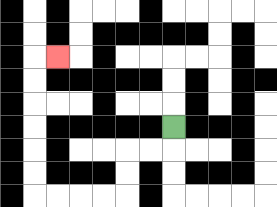{'start': '[7, 5]', 'end': '[2, 2]', 'path_directions': 'D,L,L,D,D,L,L,L,L,U,U,U,U,U,U,R', 'path_coordinates': '[[7, 5], [7, 6], [6, 6], [5, 6], [5, 7], [5, 8], [4, 8], [3, 8], [2, 8], [1, 8], [1, 7], [1, 6], [1, 5], [1, 4], [1, 3], [1, 2], [2, 2]]'}